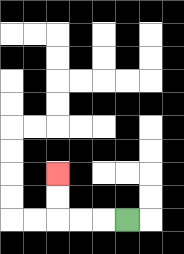{'start': '[5, 9]', 'end': '[2, 7]', 'path_directions': 'L,L,L,U,U', 'path_coordinates': '[[5, 9], [4, 9], [3, 9], [2, 9], [2, 8], [2, 7]]'}